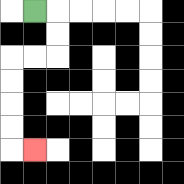{'start': '[1, 0]', 'end': '[1, 6]', 'path_directions': 'R,D,D,L,L,D,D,D,D,R', 'path_coordinates': '[[1, 0], [2, 0], [2, 1], [2, 2], [1, 2], [0, 2], [0, 3], [0, 4], [0, 5], [0, 6], [1, 6]]'}